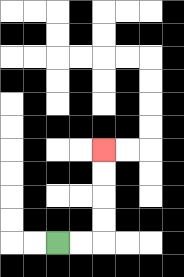{'start': '[2, 10]', 'end': '[4, 6]', 'path_directions': 'R,R,U,U,U,U', 'path_coordinates': '[[2, 10], [3, 10], [4, 10], [4, 9], [4, 8], [4, 7], [4, 6]]'}